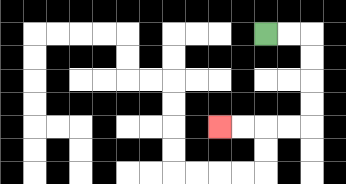{'start': '[11, 1]', 'end': '[9, 5]', 'path_directions': 'R,R,D,D,D,D,L,L,L,L', 'path_coordinates': '[[11, 1], [12, 1], [13, 1], [13, 2], [13, 3], [13, 4], [13, 5], [12, 5], [11, 5], [10, 5], [9, 5]]'}